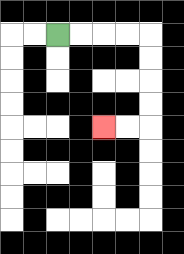{'start': '[2, 1]', 'end': '[4, 5]', 'path_directions': 'R,R,R,R,D,D,D,D,L,L', 'path_coordinates': '[[2, 1], [3, 1], [4, 1], [5, 1], [6, 1], [6, 2], [6, 3], [6, 4], [6, 5], [5, 5], [4, 5]]'}